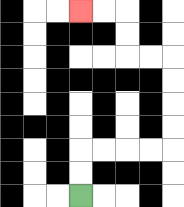{'start': '[3, 8]', 'end': '[3, 0]', 'path_directions': 'U,U,R,R,R,R,U,U,U,U,L,L,U,U,L,L', 'path_coordinates': '[[3, 8], [3, 7], [3, 6], [4, 6], [5, 6], [6, 6], [7, 6], [7, 5], [7, 4], [7, 3], [7, 2], [6, 2], [5, 2], [5, 1], [5, 0], [4, 0], [3, 0]]'}